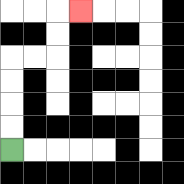{'start': '[0, 6]', 'end': '[3, 0]', 'path_directions': 'U,U,U,U,R,R,U,U,R', 'path_coordinates': '[[0, 6], [0, 5], [0, 4], [0, 3], [0, 2], [1, 2], [2, 2], [2, 1], [2, 0], [3, 0]]'}